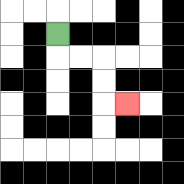{'start': '[2, 1]', 'end': '[5, 4]', 'path_directions': 'D,R,R,D,D,R', 'path_coordinates': '[[2, 1], [2, 2], [3, 2], [4, 2], [4, 3], [4, 4], [5, 4]]'}